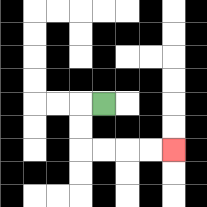{'start': '[4, 4]', 'end': '[7, 6]', 'path_directions': 'L,D,D,R,R,R,R', 'path_coordinates': '[[4, 4], [3, 4], [3, 5], [3, 6], [4, 6], [5, 6], [6, 6], [7, 6]]'}